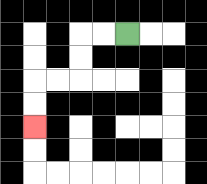{'start': '[5, 1]', 'end': '[1, 5]', 'path_directions': 'L,L,D,D,L,L,D,D', 'path_coordinates': '[[5, 1], [4, 1], [3, 1], [3, 2], [3, 3], [2, 3], [1, 3], [1, 4], [1, 5]]'}